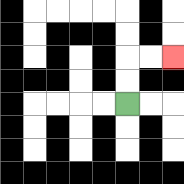{'start': '[5, 4]', 'end': '[7, 2]', 'path_directions': 'U,U,R,R', 'path_coordinates': '[[5, 4], [5, 3], [5, 2], [6, 2], [7, 2]]'}